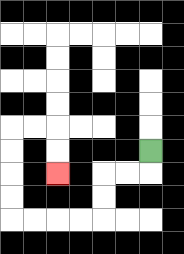{'start': '[6, 6]', 'end': '[2, 7]', 'path_directions': 'D,L,L,D,D,L,L,L,L,U,U,U,U,R,R,D,D', 'path_coordinates': '[[6, 6], [6, 7], [5, 7], [4, 7], [4, 8], [4, 9], [3, 9], [2, 9], [1, 9], [0, 9], [0, 8], [0, 7], [0, 6], [0, 5], [1, 5], [2, 5], [2, 6], [2, 7]]'}